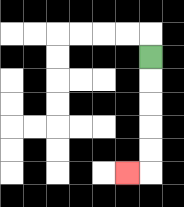{'start': '[6, 2]', 'end': '[5, 7]', 'path_directions': 'D,D,D,D,D,L', 'path_coordinates': '[[6, 2], [6, 3], [6, 4], [6, 5], [6, 6], [6, 7], [5, 7]]'}